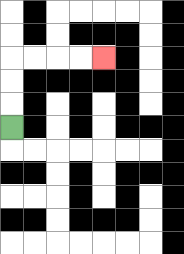{'start': '[0, 5]', 'end': '[4, 2]', 'path_directions': 'U,U,U,R,R,R,R', 'path_coordinates': '[[0, 5], [0, 4], [0, 3], [0, 2], [1, 2], [2, 2], [3, 2], [4, 2]]'}